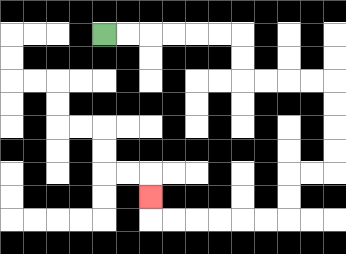{'start': '[4, 1]', 'end': '[6, 8]', 'path_directions': 'R,R,R,R,R,R,D,D,R,R,R,R,D,D,D,D,L,L,D,D,L,L,L,L,L,L,U', 'path_coordinates': '[[4, 1], [5, 1], [6, 1], [7, 1], [8, 1], [9, 1], [10, 1], [10, 2], [10, 3], [11, 3], [12, 3], [13, 3], [14, 3], [14, 4], [14, 5], [14, 6], [14, 7], [13, 7], [12, 7], [12, 8], [12, 9], [11, 9], [10, 9], [9, 9], [8, 9], [7, 9], [6, 9], [6, 8]]'}